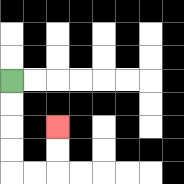{'start': '[0, 3]', 'end': '[2, 5]', 'path_directions': 'D,D,D,D,R,R,U,U', 'path_coordinates': '[[0, 3], [0, 4], [0, 5], [0, 6], [0, 7], [1, 7], [2, 7], [2, 6], [2, 5]]'}